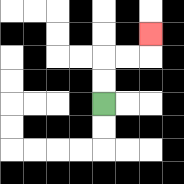{'start': '[4, 4]', 'end': '[6, 1]', 'path_directions': 'U,U,R,R,U', 'path_coordinates': '[[4, 4], [4, 3], [4, 2], [5, 2], [6, 2], [6, 1]]'}